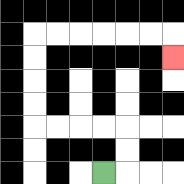{'start': '[4, 7]', 'end': '[7, 2]', 'path_directions': 'R,U,U,L,L,L,L,U,U,U,U,R,R,R,R,R,R,D', 'path_coordinates': '[[4, 7], [5, 7], [5, 6], [5, 5], [4, 5], [3, 5], [2, 5], [1, 5], [1, 4], [1, 3], [1, 2], [1, 1], [2, 1], [3, 1], [4, 1], [5, 1], [6, 1], [7, 1], [7, 2]]'}